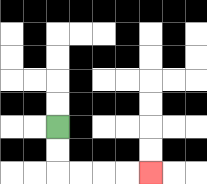{'start': '[2, 5]', 'end': '[6, 7]', 'path_directions': 'D,D,R,R,R,R', 'path_coordinates': '[[2, 5], [2, 6], [2, 7], [3, 7], [4, 7], [5, 7], [6, 7]]'}